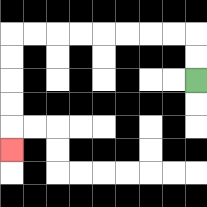{'start': '[8, 3]', 'end': '[0, 6]', 'path_directions': 'U,U,L,L,L,L,L,L,L,L,D,D,D,D,D', 'path_coordinates': '[[8, 3], [8, 2], [8, 1], [7, 1], [6, 1], [5, 1], [4, 1], [3, 1], [2, 1], [1, 1], [0, 1], [0, 2], [0, 3], [0, 4], [0, 5], [0, 6]]'}